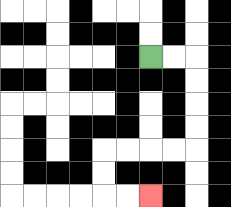{'start': '[6, 2]', 'end': '[6, 8]', 'path_directions': 'R,R,D,D,D,D,L,L,L,L,D,D,R,R', 'path_coordinates': '[[6, 2], [7, 2], [8, 2], [8, 3], [8, 4], [8, 5], [8, 6], [7, 6], [6, 6], [5, 6], [4, 6], [4, 7], [4, 8], [5, 8], [6, 8]]'}